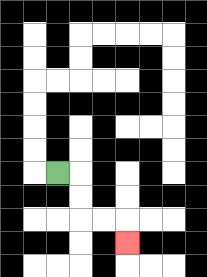{'start': '[2, 7]', 'end': '[5, 10]', 'path_directions': 'R,D,D,R,R,D', 'path_coordinates': '[[2, 7], [3, 7], [3, 8], [3, 9], [4, 9], [5, 9], [5, 10]]'}